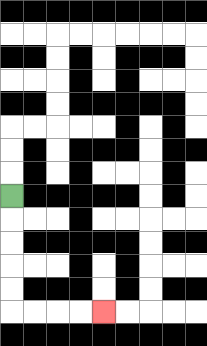{'start': '[0, 8]', 'end': '[4, 13]', 'path_directions': 'D,D,D,D,D,R,R,R,R', 'path_coordinates': '[[0, 8], [0, 9], [0, 10], [0, 11], [0, 12], [0, 13], [1, 13], [2, 13], [3, 13], [4, 13]]'}